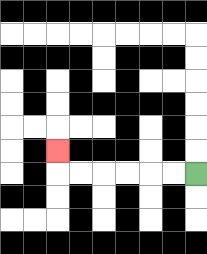{'start': '[8, 7]', 'end': '[2, 6]', 'path_directions': 'L,L,L,L,L,L,U', 'path_coordinates': '[[8, 7], [7, 7], [6, 7], [5, 7], [4, 7], [3, 7], [2, 7], [2, 6]]'}